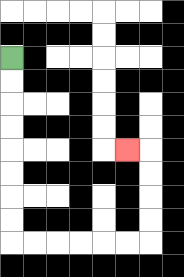{'start': '[0, 2]', 'end': '[5, 6]', 'path_directions': 'D,D,D,D,D,D,D,D,R,R,R,R,R,R,U,U,U,U,L', 'path_coordinates': '[[0, 2], [0, 3], [0, 4], [0, 5], [0, 6], [0, 7], [0, 8], [0, 9], [0, 10], [1, 10], [2, 10], [3, 10], [4, 10], [5, 10], [6, 10], [6, 9], [6, 8], [6, 7], [6, 6], [5, 6]]'}